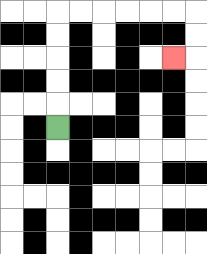{'start': '[2, 5]', 'end': '[7, 2]', 'path_directions': 'U,U,U,U,U,R,R,R,R,R,R,D,D,L', 'path_coordinates': '[[2, 5], [2, 4], [2, 3], [2, 2], [2, 1], [2, 0], [3, 0], [4, 0], [5, 0], [6, 0], [7, 0], [8, 0], [8, 1], [8, 2], [7, 2]]'}